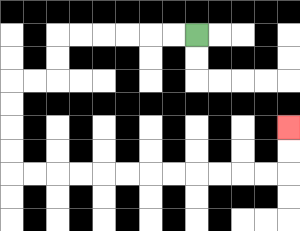{'start': '[8, 1]', 'end': '[12, 5]', 'path_directions': 'L,L,L,L,L,L,D,D,L,L,D,D,D,D,R,R,R,R,R,R,R,R,R,R,R,R,U,U', 'path_coordinates': '[[8, 1], [7, 1], [6, 1], [5, 1], [4, 1], [3, 1], [2, 1], [2, 2], [2, 3], [1, 3], [0, 3], [0, 4], [0, 5], [0, 6], [0, 7], [1, 7], [2, 7], [3, 7], [4, 7], [5, 7], [6, 7], [7, 7], [8, 7], [9, 7], [10, 7], [11, 7], [12, 7], [12, 6], [12, 5]]'}